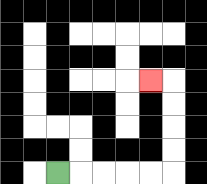{'start': '[2, 7]', 'end': '[6, 3]', 'path_directions': 'R,R,R,R,R,U,U,U,U,L', 'path_coordinates': '[[2, 7], [3, 7], [4, 7], [5, 7], [6, 7], [7, 7], [7, 6], [7, 5], [7, 4], [7, 3], [6, 3]]'}